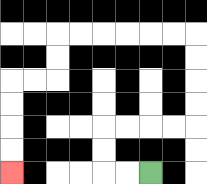{'start': '[6, 7]', 'end': '[0, 7]', 'path_directions': 'L,L,U,U,R,R,R,R,U,U,U,U,L,L,L,L,L,L,D,D,L,L,D,D,D,D', 'path_coordinates': '[[6, 7], [5, 7], [4, 7], [4, 6], [4, 5], [5, 5], [6, 5], [7, 5], [8, 5], [8, 4], [8, 3], [8, 2], [8, 1], [7, 1], [6, 1], [5, 1], [4, 1], [3, 1], [2, 1], [2, 2], [2, 3], [1, 3], [0, 3], [0, 4], [0, 5], [0, 6], [0, 7]]'}